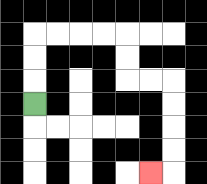{'start': '[1, 4]', 'end': '[6, 7]', 'path_directions': 'U,U,U,R,R,R,R,D,D,R,R,D,D,D,D,L', 'path_coordinates': '[[1, 4], [1, 3], [1, 2], [1, 1], [2, 1], [3, 1], [4, 1], [5, 1], [5, 2], [5, 3], [6, 3], [7, 3], [7, 4], [7, 5], [7, 6], [7, 7], [6, 7]]'}